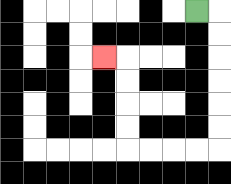{'start': '[8, 0]', 'end': '[4, 2]', 'path_directions': 'R,D,D,D,D,D,D,L,L,L,L,U,U,U,U,L', 'path_coordinates': '[[8, 0], [9, 0], [9, 1], [9, 2], [9, 3], [9, 4], [9, 5], [9, 6], [8, 6], [7, 6], [6, 6], [5, 6], [5, 5], [5, 4], [5, 3], [5, 2], [4, 2]]'}